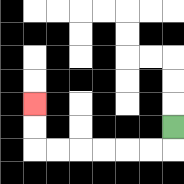{'start': '[7, 5]', 'end': '[1, 4]', 'path_directions': 'D,L,L,L,L,L,L,U,U', 'path_coordinates': '[[7, 5], [7, 6], [6, 6], [5, 6], [4, 6], [3, 6], [2, 6], [1, 6], [1, 5], [1, 4]]'}